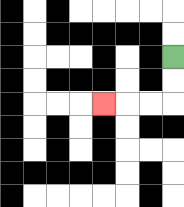{'start': '[7, 2]', 'end': '[4, 4]', 'path_directions': 'D,D,L,L,L', 'path_coordinates': '[[7, 2], [7, 3], [7, 4], [6, 4], [5, 4], [4, 4]]'}